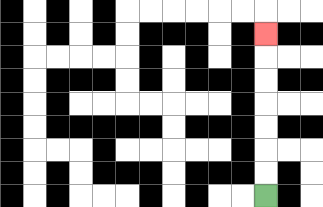{'start': '[11, 8]', 'end': '[11, 1]', 'path_directions': 'U,U,U,U,U,U,U', 'path_coordinates': '[[11, 8], [11, 7], [11, 6], [11, 5], [11, 4], [11, 3], [11, 2], [11, 1]]'}